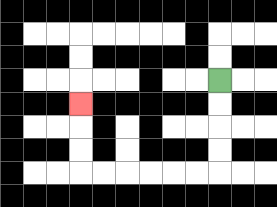{'start': '[9, 3]', 'end': '[3, 4]', 'path_directions': 'D,D,D,D,L,L,L,L,L,L,U,U,U', 'path_coordinates': '[[9, 3], [9, 4], [9, 5], [9, 6], [9, 7], [8, 7], [7, 7], [6, 7], [5, 7], [4, 7], [3, 7], [3, 6], [3, 5], [3, 4]]'}